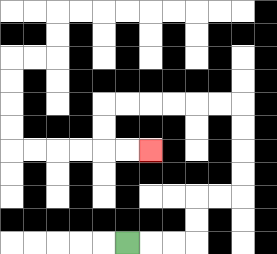{'start': '[5, 10]', 'end': '[6, 6]', 'path_directions': 'R,R,R,U,U,R,R,U,U,U,U,L,L,L,L,L,L,D,D,R,R', 'path_coordinates': '[[5, 10], [6, 10], [7, 10], [8, 10], [8, 9], [8, 8], [9, 8], [10, 8], [10, 7], [10, 6], [10, 5], [10, 4], [9, 4], [8, 4], [7, 4], [6, 4], [5, 4], [4, 4], [4, 5], [4, 6], [5, 6], [6, 6]]'}